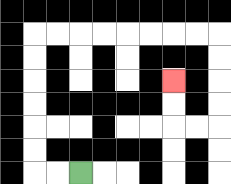{'start': '[3, 7]', 'end': '[7, 3]', 'path_directions': 'L,L,U,U,U,U,U,U,R,R,R,R,R,R,R,R,D,D,D,D,L,L,U,U', 'path_coordinates': '[[3, 7], [2, 7], [1, 7], [1, 6], [1, 5], [1, 4], [1, 3], [1, 2], [1, 1], [2, 1], [3, 1], [4, 1], [5, 1], [6, 1], [7, 1], [8, 1], [9, 1], [9, 2], [9, 3], [9, 4], [9, 5], [8, 5], [7, 5], [7, 4], [7, 3]]'}